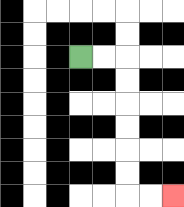{'start': '[3, 2]', 'end': '[7, 8]', 'path_directions': 'R,R,D,D,D,D,D,D,R,R', 'path_coordinates': '[[3, 2], [4, 2], [5, 2], [5, 3], [5, 4], [5, 5], [5, 6], [5, 7], [5, 8], [6, 8], [7, 8]]'}